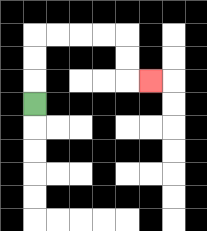{'start': '[1, 4]', 'end': '[6, 3]', 'path_directions': 'U,U,U,R,R,R,R,D,D,R', 'path_coordinates': '[[1, 4], [1, 3], [1, 2], [1, 1], [2, 1], [3, 1], [4, 1], [5, 1], [5, 2], [5, 3], [6, 3]]'}